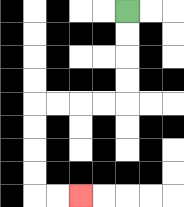{'start': '[5, 0]', 'end': '[3, 8]', 'path_directions': 'D,D,D,D,L,L,L,L,D,D,D,D,R,R', 'path_coordinates': '[[5, 0], [5, 1], [5, 2], [5, 3], [5, 4], [4, 4], [3, 4], [2, 4], [1, 4], [1, 5], [1, 6], [1, 7], [1, 8], [2, 8], [3, 8]]'}